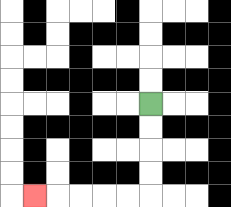{'start': '[6, 4]', 'end': '[1, 8]', 'path_directions': 'D,D,D,D,L,L,L,L,L', 'path_coordinates': '[[6, 4], [6, 5], [6, 6], [6, 7], [6, 8], [5, 8], [4, 8], [3, 8], [2, 8], [1, 8]]'}